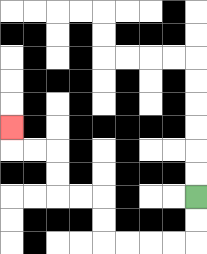{'start': '[8, 8]', 'end': '[0, 5]', 'path_directions': 'D,D,L,L,L,L,U,U,L,L,U,U,L,L,U', 'path_coordinates': '[[8, 8], [8, 9], [8, 10], [7, 10], [6, 10], [5, 10], [4, 10], [4, 9], [4, 8], [3, 8], [2, 8], [2, 7], [2, 6], [1, 6], [0, 6], [0, 5]]'}